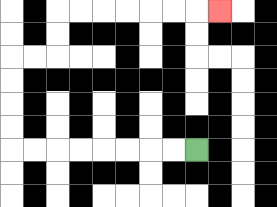{'start': '[8, 6]', 'end': '[9, 0]', 'path_directions': 'L,L,L,L,L,L,L,L,U,U,U,U,R,R,U,U,R,R,R,R,R,R,R', 'path_coordinates': '[[8, 6], [7, 6], [6, 6], [5, 6], [4, 6], [3, 6], [2, 6], [1, 6], [0, 6], [0, 5], [0, 4], [0, 3], [0, 2], [1, 2], [2, 2], [2, 1], [2, 0], [3, 0], [4, 0], [5, 0], [6, 0], [7, 0], [8, 0], [9, 0]]'}